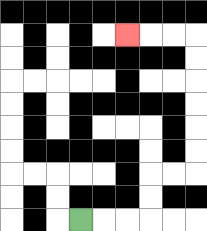{'start': '[3, 9]', 'end': '[5, 1]', 'path_directions': 'R,R,R,U,U,R,R,U,U,U,U,U,U,L,L,L', 'path_coordinates': '[[3, 9], [4, 9], [5, 9], [6, 9], [6, 8], [6, 7], [7, 7], [8, 7], [8, 6], [8, 5], [8, 4], [8, 3], [8, 2], [8, 1], [7, 1], [6, 1], [5, 1]]'}